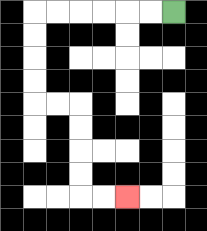{'start': '[7, 0]', 'end': '[5, 8]', 'path_directions': 'L,L,L,L,L,L,D,D,D,D,R,R,D,D,D,D,R,R', 'path_coordinates': '[[7, 0], [6, 0], [5, 0], [4, 0], [3, 0], [2, 0], [1, 0], [1, 1], [1, 2], [1, 3], [1, 4], [2, 4], [3, 4], [3, 5], [3, 6], [3, 7], [3, 8], [4, 8], [5, 8]]'}